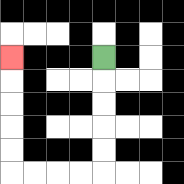{'start': '[4, 2]', 'end': '[0, 2]', 'path_directions': 'D,D,D,D,D,L,L,L,L,U,U,U,U,U', 'path_coordinates': '[[4, 2], [4, 3], [4, 4], [4, 5], [4, 6], [4, 7], [3, 7], [2, 7], [1, 7], [0, 7], [0, 6], [0, 5], [0, 4], [0, 3], [0, 2]]'}